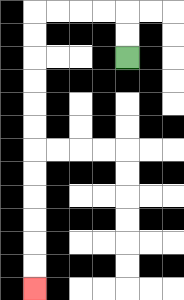{'start': '[5, 2]', 'end': '[1, 12]', 'path_directions': 'U,U,L,L,L,L,D,D,D,D,D,D,D,D,D,D,D,D', 'path_coordinates': '[[5, 2], [5, 1], [5, 0], [4, 0], [3, 0], [2, 0], [1, 0], [1, 1], [1, 2], [1, 3], [1, 4], [1, 5], [1, 6], [1, 7], [1, 8], [1, 9], [1, 10], [1, 11], [1, 12]]'}